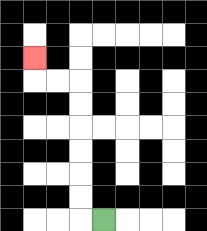{'start': '[4, 9]', 'end': '[1, 2]', 'path_directions': 'L,U,U,U,U,U,U,L,L,U', 'path_coordinates': '[[4, 9], [3, 9], [3, 8], [3, 7], [3, 6], [3, 5], [3, 4], [3, 3], [2, 3], [1, 3], [1, 2]]'}